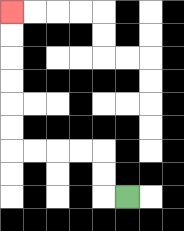{'start': '[5, 8]', 'end': '[0, 0]', 'path_directions': 'L,U,U,L,L,L,L,U,U,U,U,U,U', 'path_coordinates': '[[5, 8], [4, 8], [4, 7], [4, 6], [3, 6], [2, 6], [1, 6], [0, 6], [0, 5], [0, 4], [0, 3], [0, 2], [0, 1], [0, 0]]'}